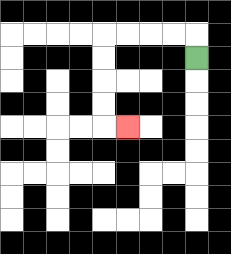{'start': '[8, 2]', 'end': '[5, 5]', 'path_directions': 'U,L,L,L,L,D,D,D,D,R', 'path_coordinates': '[[8, 2], [8, 1], [7, 1], [6, 1], [5, 1], [4, 1], [4, 2], [4, 3], [4, 4], [4, 5], [5, 5]]'}